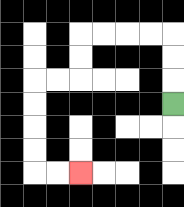{'start': '[7, 4]', 'end': '[3, 7]', 'path_directions': 'U,U,U,L,L,L,L,D,D,L,L,D,D,D,D,R,R', 'path_coordinates': '[[7, 4], [7, 3], [7, 2], [7, 1], [6, 1], [5, 1], [4, 1], [3, 1], [3, 2], [3, 3], [2, 3], [1, 3], [1, 4], [1, 5], [1, 6], [1, 7], [2, 7], [3, 7]]'}